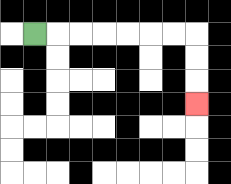{'start': '[1, 1]', 'end': '[8, 4]', 'path_directions': 'R,R,R,R,R,R,R,D,D,D', 'path_coordinates': '[[1, 1], [2, 1], [3, 1], [4, 1], [5, 1], [6, 1], [7, 1], [8, 1], [8, 2], [8, 3], [8, 4]]'}